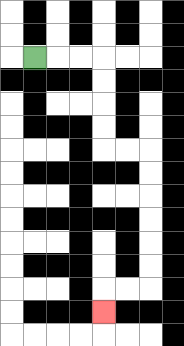{'start': '[1, 2]', 'end': '[4, 13]', 'path_directions': 'R,R,R,D,D,D,D,R,R,D,D,D,D,D,D,L,L,D', 'path_coordinates': '[[1, 2], [2, 2], [3, 2], [4, 2], [4, 3], [4, 4], [4, 5], [4, 6], [5, 6], [6, 6], [6, 7], [6, 8], [6, 9], [6, 10], [6, 11], [6, 12], [5, 12], [4, 12], [4, 13]]'}